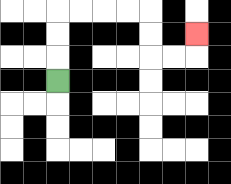{'start': '[2, 3]', 'end': '[8, 1]', 'path_directions': 'U,U,U,R,R,R,R,D,D,R,R,U', 'path_coordinates': '[[2, 3], [2, 2], [2, 1], [2, 0], [3, 0], [4, 0], [5, 0], [6, 0], [6, 1], [6, 2], [7, 2], [8, 2], [8, 1]]'}